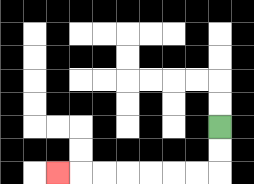{'start': '[9, 5]', 'end': '[2, 7]', 'path_directions': 'D,D,L,L,L,L,L,L,L', 'path_coordinates': '[[9, 5], [9, 6], [9, 7], [8, 7], [7, 7], [6, 7], [5, 7], [4, 7], [3, 7], [2, 7]]'}